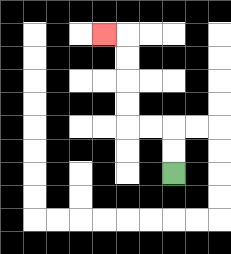{'start': '[7, 7]', 'end': '[4, 1]', 'path_directions': 'U,U,L,L,U,U,U,U,L', 'path_coordinates': '[[7, 7], [7, 6], [7, 5], [6, 5], [5, 5], [5, 4], [5, 3], [5, 2], [5, 1], [4, 1]]'}